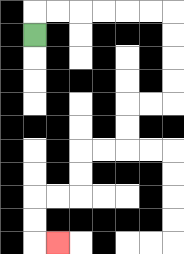{'start': '[1, 1]', 'end': '[2, 10]', 'path_directions': 'U,R,R,R,R,R,R,D,D,D,D,L,L,D,D,L,L,D,D,L,L,D,D,R', 'path_coordinates': '[[1, 1], [1, 0], [2, 0], [3, 0], [4, 0], [5, 0], [6, 0], [7, 0], [7, 1], [7, 2], [7, 3], [7, 4], [6, 4], [5, 4], [5, 5], [5, 6], [4, 6], [3, 6], [3, 7], [3, 8], [2, 8], [1, 8], [1, 9], [1, 10], [2, 10]]'}